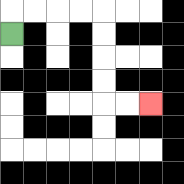{'start': '[0, 1]', 'end': '[6, 4]', 'path_directions': 'U,R,R,R,R,D,D,D,D,R,R', 'path_coordinates': '[[0, 1], [0, 0], [1, 0], [2, 0], [3, 0], [4, 0], [4, 1], [4, 2], [4, 3], [4, 4], [5, 4], [6, 4]]'}